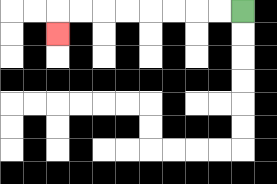{'start': '[10, 0]', 'end': '[2, 1]', 'path_directions': 'L,L,L,L,L,L,L,L,D', 'path_coordinates': '[[10, 0], [9, 0], [8, 0], [7, 0], [6, 0], [5, 0], [4, 0], [3, 0], [2, 0], [2, 1]]'}